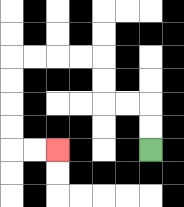{'start': '[6, 6]', 'end': '[2, 6]', 'path_directions': 'U,U,L,L,U,U,L,L,L,L,D,D,D,D,R,R', 'path_coordinates': '[[6, 6], [6, 5], [6, 4], [5, 4], [4, 4], [4, 3], [4, 2], [3, 2], [2, 2], [1, 2], [0, 2], [0, 3], [0, 4], [0, 5], [0, 6], [1, 6], [2, 6]]'}